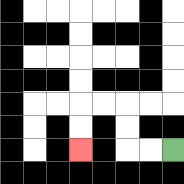{'start': '[7, 6]', 'end': '[3, 6]', 'path_directions': 'L,L,U,U,L,L,D,D', 'path_coordinates': '[[7, 6], [6, 6], [5, 6], [5, 5], [5, 4], [4, 4], [3, 4], [3, 5], [3, 6]]'}